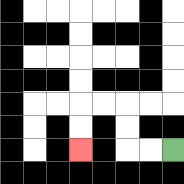{'start': '[7, 6]', 'end': '[3, 6]', 'path_directions': 'L,L,U,U,L,L,D,D', 'path_coordinates': '[[7, 6], [6, 6], [5, 6], [5, 5], [5, 4], [4, 4], [3, 4], [3, 5], [3, 6]]'}